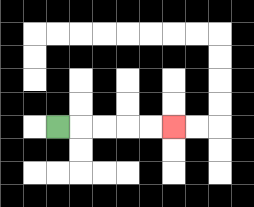{'start': '[2, 5]', 'end': '[7, 5]', 'path_directions': 'R,R,R,R,R', 'path_coordinates': '[[2, 5], [3, 5], [4, 5], [5, 5], [6, 5], [7, 5]]'}